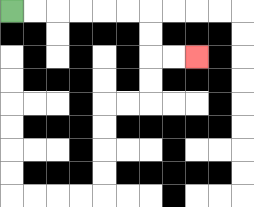{'start': '[0, 0]', 'end': '[8, 2]', 'path_directions': 'R,R,R,R,R,R,D,D,R,R', 'path_coordinates': '[[0, 0], [1, 0], [2, 0], [3, 0], [4, 0], [5, 0], [6, 0], [6, 1], [6, 2], [7, 2], [8, 2]]'}